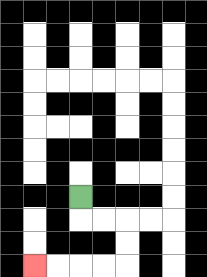{'start': '[3, 8]', 'end': '[1, 11]', 'path_directions': 'D,R,R,D,D,L,L,L,L', 'path_coordinates': '[[3, 8], [3, 9], [4, 9], [5, 9], [5, 10], [5, 11], [4, 11], [3, 11], [2, 11], [1, 11]]'}